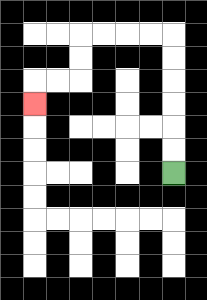{'start': '[7, 7]', 'end': '[1, 4]', 'path_directions': 'U,U,U,U,U,U,L,L,L,L,D,D,L,L,D', 'path_coordinates': '[[7, 7], [7, 6], [7, 5], [7, 4], [7, 3], [7, 2], [7, 1], [6, 1], [5, 1], [4, 1], [3, 1], [3, 2], [3, 3], [2, 3], [1, 3], [1, 4]]'}